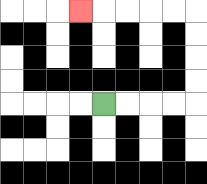{'start': '[4, 4]', 'end': '[3, 0]', 'path_directions': 'R,R,R,R,U,U,U,U,L,L,L,L,L', 'path_coordinates': '[[4, 4], [5, 4], [6, 4], [7, 4], [8, 4], [8, 3], [8, 2], [8, 1], [8, 0], [7, 0], [6, 0], [5, 0], [4, 0], [3, 0]]'}